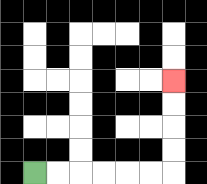{'start': '[1, 7]', 'end': '[7, 3]', 'path_directions': 'R,R,R,R,R,R,U,U,U,U', 'path_coordinates': '[[1, 7], [2, 7], [3, 7], [4, 7], [5, 7], [6, 7], [7, 7], [7, 6], [7, 5], [7, 4], [7, 3]]'}